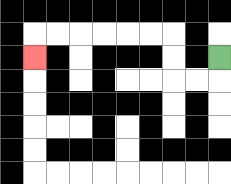{'start': '[9, 2]', 'end': '[1, 2]', 'path_directions': 'D,L,L,U,U,L,L,L,L,L,L,D', 'path_coordinates': '[[9, 2], [9, 3], [8, 3], [7, 3], [7, 2], [7, 1], [6, 1], [5, 1], [4, 1], [3, 1], [2, 1], [1, 1], [1, 2]]'}